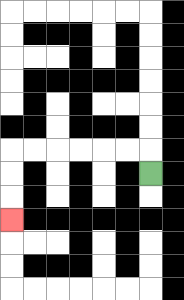{'start': '[6, 7]', 'end': '[0, 9]', 'path_directions': 'U,L,L,L,L,L,L,D,D,D', 'path_coordinates': '[[6, 7], [6, 6], [5, 6], [4, 6], [3, 6], [2, 6], [1, 6], [0, 6], [0, 7], [0, 8], [0, 9]]'}